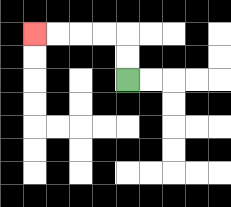{'start': '[5, 3]', 'end': '[1, 1]', 'path_directions': 'U,U,L,L,L,L', 'path_coordinates': '[[5, 3], [5, 2], [5, 1], [4, 1], [3, 1], [2, 1], [1, 1]]'}